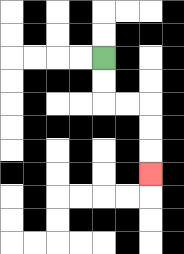{'start': '[4, 2]', 'end': '[6, 7]', 'path_directions': 'D,D,R,R,D,D,D', 'path_coordinates': '[[4, 2], [4, 3], [4, 4], [5, 4], [6, 4], [6, 5], [6, 6], [6, 7]]'}